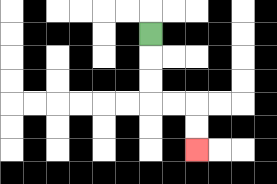{'start': '[6, 1]', 'end': '[8, 6]', 'path_directions': 'D,D,D,R,R,D,D', 'path_coordinates': '[[6, 1], [6, 2], [6, 3], [6, 4], [7, 4], [8, 4], [8, 5], [8, 6]]'}